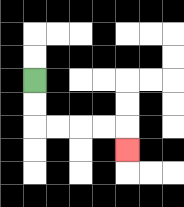{'start': '[1, 3]', 'end': '[5, 6]', 'path_directions': 'D,D,R,R,R,R,D', 'path_coordinates': '[[1, 3], [1, 4], [1, 5], [2, 5], [3, 5], [4, 5], [5, 5], [5, 6]]'}